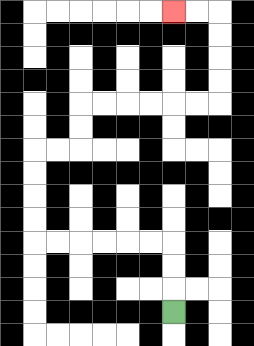{'start': '[7, 13]', 'end': '[7, 0]', 'path_directions': 'U,U,U,L,L,L,L,L,L,U,U,U,U,R,R,U,U,R,R,R,R,R,R,U,U,U,U,L,L', 'path_coordinates': '[[7, 13], [7, 12], [7, 11], [7, 10], [6, 10], [5, 10], [4, 10], [3, 10], [2, 10], [1, 10], [1, 9], [1, 8], [1, 7], [1, 6], [2, 6], [3, 6], [3, 5], [3, 4], [4, 4], [5, 4], [6, 4], [7, 4], [8, 4], [9, 4], [9, 3], [9, 2], [9, 1], [9, 0], [8, 0], [7, 0]]'}